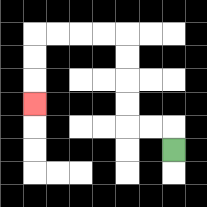{'start': '[7, 6]', 'end': '[1, 4]', 'path_directions': 'U,L,L,U,U,U,U,L,L,L,L,D,D,D', 'path_coordinates': '[[7, 6], [7, 5], [6, 5], [5, 5], [5, 4], [5, 3], [5, 2], [5, 1], [4, 1], [3, 1], [2, 1], [1, 1], [1, 2], [1, 3], [1, 4]]'}